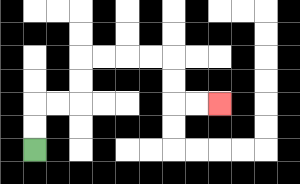{'start': '[1, 6]', 'end': '[9, 4]', 'path_directions': 'U,U,R,R,U,U,R,R,R,R,D,D,R,R', 'path_coordinates': '[[1, 6], [1, 5], [1, 4], [2, 4], [3, 4], [3, 3], [3, 2], [4, 2], [5, 2], [6, 2], [7, 2], [7, 3], [7, 4], [8, 4], [9, 4]]'}